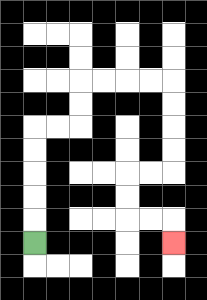{'start': '[1, 10]', 'end': '[7, 10]', 'path_directions': 'U,U,U,U,U,R,R,U,U,R,R,R,R,D,D,D,D,L,L,D,D,R,R,D', 'path_coordinates': '[[1, 10], [1, 9], [1, 8], [1, 7], [1, 6], [1, 5], [2, 5], [3, 5], [3, 4], [3, 3], [4, 3], [5, 3], [6, 3], [7, 3], [7, 4], [7, 5], [7, 6], [7, 7], [6, 7], [5, 7], [5, 8], [5, 9], [6, 9], [7, 9], [7, 10]]'}